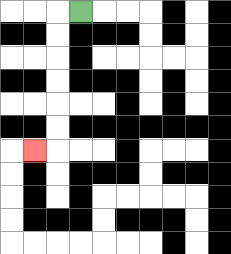{'start': '[3, 0]', 'end': '[1, 6]', 'path_directions': 'L,D,D,D,D,D,D,L', 'path_coordinates': '[[3, 0], [2, 0], [2, 1], [2, 2], [2, 3], [2, 4], [2, 5], [2, 6], [1, 6]]'}